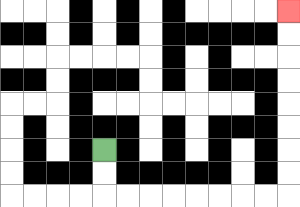{'start': '[4, 6]', 'end': '[12, 0]', 'path_directions': 'D,D,R,R,R,R,R,R,R,R,U,U,U,U,U,U,U,U', 'path_coordinates': '[[4, 6], [4, 7], [4, 8], [5, 8], [6, 8], [7, 8], [8, 8], [9, 8], [10, 8], [11, 8], [12, 8], [12, 7], [12, 6], [12, 5], [12, 4], [12, 3], [12, 2], [12, 1], [12, 0]]'}